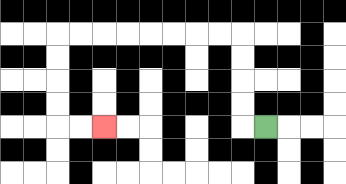{'start': '[11, 5]', 'end': '[4, 5]', 'path_directions': 'L,U,U,U,U,L,L,L,L,L,L,L,L,D,D,D,D,R,R', 'path_coordinates': '[[11, 5], [10, 5], [10, 4], [10, 3], [10, 2], [10, 1], [9, 1], [8, 1], [7, 1], [6, 1], [5, 1], [4, 1], [3, 1], [2, 1], [2, 2], [2, 3], [2, 4], [2, 5], [3, 5], [4, 5]]'}